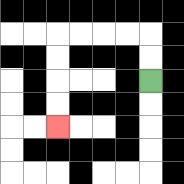{'start': '[6, 3]', 'end': '[2, 5]', 'path_directions': 'U,U,L,L,L,L,D,D,D,D', 'path_coordinates': '[[6, 3], [6, 2], [6, 1], [5, 1], [4, 1], [3, 1], [2, 1], [2, 2], [2, 3], [2, 4], [2, 5]]'}